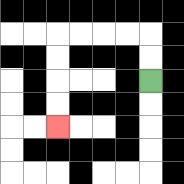{'start': '[6, 3]', 'end': '[2, 5]', 'path_directions': 'U,U,L,L,L,L,D,D,D,D', 'path_coordinates': '[[6, 3], [6, 2], [6, 1], [5, 1], [4, 1], [3, 1], [2, 1], [2, 2], [2, 3], [2, 4], [2, 5]]'}